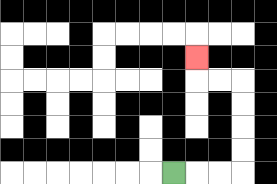{'start': '[7, 7]', 'end': '[8, 2]', 'path_directions': 'R,R,R,U,U,U,U,L,L,U', 'path_coordinates': '[[7, 7], [8, 7], [9, 7], [10, 7], [10, 6], [10, 5], [10, 4], [10, 3], [9, 3], [8, 3], [8, 2]]'}